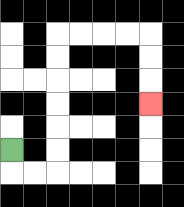{'start': '[0, 6]', 'end': '[6, 4]', 'path_directions': 'D,R,R,U,U,U,U,U,U,R,R,R,R,D,D,D', 'path_coordinates': '[[0, 6], [0, 7], [1, 7], [2, 7], [2, 6], [2, 5], [2, 4], [2, 3], [2, 2], [2, 1], [3, 1], [4, 1], [5, 1], [6, 1], [6, 2], [6, 3], [6, 4]]'}